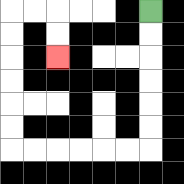{'start': '[6, 0]', 'end': '[2, 2]', 'path_directions': 'D,D,D,D,D,D,L,L,L,L,L,L,U,U,U,U,U,U,R,R,D,D', 'path_coordinates': '[[6, 0], [6, 1], [6, 2], [6, 3], [6, 4], [6, 5], [6, 6], [5, 6], [4, 6], [3, 6], [2, 6], [1, 6], [0, 6], [0, 5], [0, 4], [0, 3], [0, 2], [0, 1], [0, 0], [1, 0], [2, 0], [2, 1], [2, 2]]'}